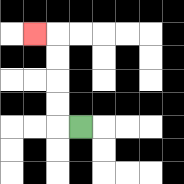{'start': '[3, 5]', 'end': '[1, 1]', 'path_directions': 'L,U,U,U,U,L', 'path_coordinates': '[[3, 5], [2, 5], [2, 4], [2, 3], [2, 2], [2, 1], [1, 1]]'}